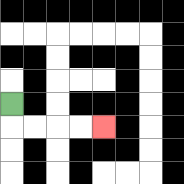{'start': '[0, 4]', 'end': '[4, 5]', 'path_directions': 'D,R,R,R,R', 'path_coordinates': '[[0, 4], [0, 5], [1, 5], [2, 5], [3, 5], [4, 5]]'}